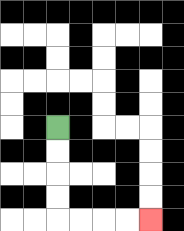{'start': '[2, 5]', 'end': '[6, 9]', 'path_directions': 'D,D,D,D,R,R,R,R', 'path_coordinates': '[[2, 5], [2, 6], [2, 7], [2, 8], [2, 9], [3, 9], [4, 9], [5, 9], [6, 9]]'}